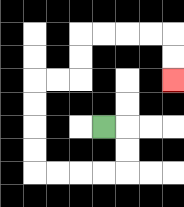{'start': '[4, 5]', 'end': '[7, 3]', 'path_directions': 'R,D,D,L,L,L,L,U,U,U,U,R,R,U,U,R,R,R,R,D,D', 'path_coordinates': '[[4, 5], [5, 5], [5, 6], [5, 7], [4, 7], [3, 7], [2, 7], [1, 7], [1, 6], [1, 5], [1, 4], [1, 3], [2, 3], [3, 3], [3, 2], [3, 1], [4, 1], [5, 1], [6, 1], [7, 1], [7, 2], [7, 3]]'}